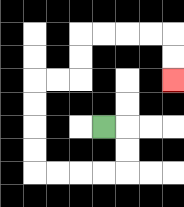{'start': '[4, 5]', 'end': '[7, 3]', 'path_directions': 'R,D,D,L,L,L,L,U,U,U,U,R,R,U,U,R,R,R,R,D,D', 'path_coordinates': '[[4, 5], [5, 5], [5, 6], [5, 7], [4, 7], [3, 7], [2, 7], [1, 7], [1, 6], [1, 5], [1, 4], [1, 3], [2, 3], [3, 3], [3, 2], [3, 1], [4, 1], [5, 1], [6, 1], [7, 1], [7, 2], [7, 3]]'}